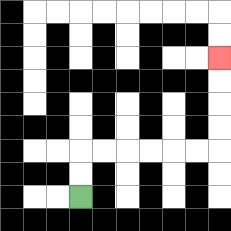{'start': '[3, 8]', 'end': '[9, 2]', 'path_directions': 'U,U,R,R,R,R,R,R,U,U,U,U', 'path_coordinates': '[[3, 8], [3, 7], [3, 6], [4, 6], [5, 6], [6, 6], [7, 6], [8, 6], [9, 6], [9, 5], [9, 4], [9, 3], [9, 2]]'}